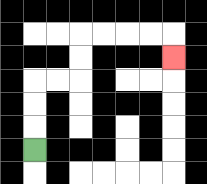{'start': '[1, 6]', 'end': '[7, 2]', 'path_directions': 'U,U,U,R,R,U,U,R,R,R,R,D', 'path_coordinates': '[[1, 6], [1, 5], [1, 4], [1, 3], [2, 3], [3, 3], [3, 2], [3, 1], [4, 1], [5, 1], [6, 1], [7, 1], [7, 2]]'}